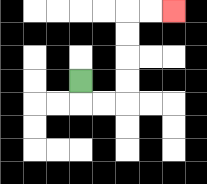{'start': '[3, 3]', 'end': '[7, 0]', 'path_directions': 'D,R,R,U,U,U,U,R,R', 'path_coordinates': '[[3, 3], [3, 4], [4, 4], [5, 4], [5, 3], [5, 2], [5, 1], [5, 0], [6, 0], [7, 0]]'}